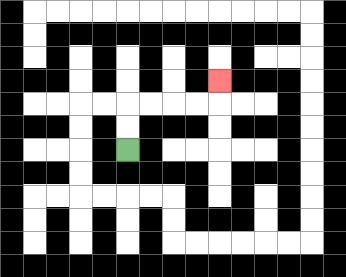{'start': '[5, 6]', 'end': '[9, 3]', 'path_directions': 'U,U,R,R,R,R,U', 'path_coordinates': '[[5, 6], [5, 5], [5, 4], [6, 4], [7, 4], [8, 4], [9, 4], [9, 3]]'}